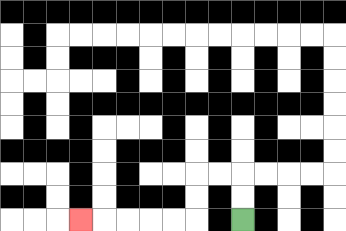{'start': '[10, 9]', 'end': '[3, 9]', 'path_directions': 'U,U,L,L,D,D,L,L,L,L,L', 'path_coordinates': '[[10, 9], [10, 8], [10, 7], [9, 7], [8, 7], [8, 8], [8, 9], [7, 9], [6, 9], [5, 9], [4, 9], [3, 9]]'}